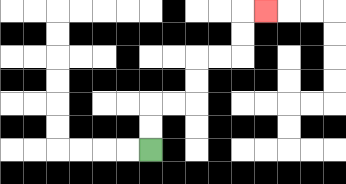{'start': '[6, 6]', 'end': '[11, 0]', 'path_directions': 'U,U,R,R,U,U,R,R,U,U,R', 'path_coordinates': '[[6, 6], [6, 5], [6, 4], [7, 4], [8, 4], [8, 3], [8, 2], [9, 2], [10, 2], [10, 1], [10, 0], [11, 0]]'}